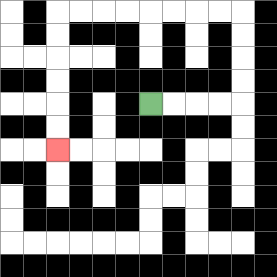{'start': '[6, 4]', 'end': '[2, 6]', 'path_directions': 'R,R,R,R,U,U,U,U,L,L,L,L,L,L,L,L,D,D,D,D,D,D', 'path_coordinates': '[[6, 4], [7, 4], [8, 4], [9, 4], [10, 4], [10, 3], [10, 2], [10, 1], [10, 0], [9, 0], [8, 0], [7, 0], [6, 0], [5, 0], [4, 0], [3, 0], [2, 0], [2, 1], [2, 2], [2, 3], [2, 4], [2, 5], [2, 6]]'}